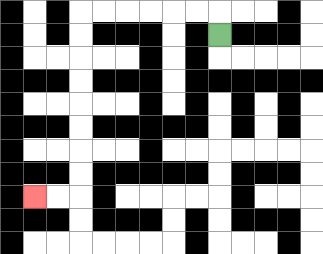{'start': '[9, 1]', 'end': '[1, 8]', 'path_directions': 'U,L,L,L,L,L,L,D,D,D,D,D,D,D,D,L,L', 'path_coordinates': '[[9, 1], [9, 0], [8, 0], [7, 0], [6, 0], [5, 0], [4, 0], [3, 0], [3, 1], [3, 2], [3, 3], [3, 4], [3, 5], [3, 6], [3, 7], [3, 8], [2, 8], [1, 8]]'}